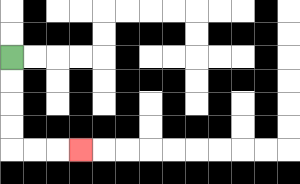{'start': '[0, 2]', 'end': '[3, 6]', 'path_directions': 'D,D,D,D,R,R,R', 'path_coordinates': '[[0, 2], [0, 3], [0, 4], [0, 5], [0, 6], [1, 6], [2, 6], [3, 6]]'}